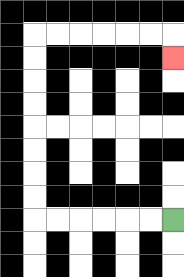{'start': '[7, 9]', 'end': '[7, 2]', 'path_directions': 'L,L,L,L,L,L,U,U,U,U,U,U,U,U,R,R,R,R,R,R,D', 'path_coordinates': '[[7, 9], [6, 9], [5, 9], [4, 9], [3, 9], [2, 9], [1, 9], [1, 8], [1, 7], [1, 6], [1, 5], [1, 4], [1, 3], [1, 2], [1, 1], [2, 1], [3, 1], [4, 1], [5, 1], [6, 1], [7, 1], [7, 2]]'}